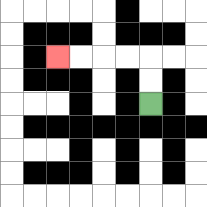{'start': '[6, 4]', 'end': '[2, 2]', 'path_directions': 'U,U,L,L,L,L', 'path_coordinates': '[[6, 4], [6, 3], [6, 2], [5, 2], [4, 2], [3, 2], [2, 2]]'}